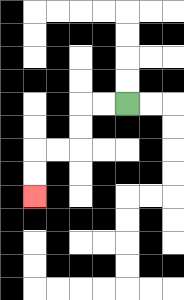{'start': '[5, 4]', 'end': '[1, 8]', 'path_directions': 'L,L,D,D,L,L,D,D', 'path_coordinates': '[[5, 4], [4, 4], [3, 4], [3, 5], [3, 6], [2, 6], [1, 6], [1, 7], [1, 8]]'}